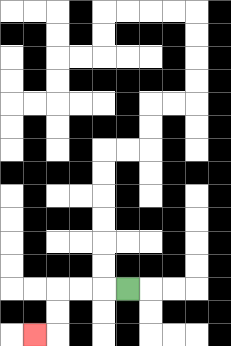{'start': '[5, 12]', 'end': '[1, 14]', 'path_directions': 'L,L,L,D,D,L', 'path_coordinates': '[[5, 12], [4, 12], [3, 12], [2, 12], [2, 13], [2, 14], [1, 14]]'}